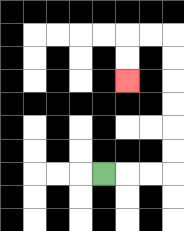{'start': '[4, 7]', 'end': '[5, 3]', 'path_directions': 'R,R,R,U,U,U,U,U,U,L,L,D,D', 'path_coordinates': '[[4, 7], [5, 7], [6, 7], [7, 7], [7, 6], [7, 5], [7, 4], [7, 3], [7, 2], [7, 1], [6, 1], [5, 1], [5, 2], [5, 3]]'}